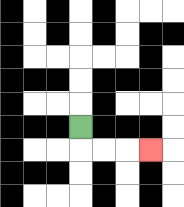{'start': '[3, 5]', 'end': '[6, 6]', 'path_directions': 'D,R,R,R', 'path_coordinates': '[[3, 5], [3, 6], [4, 6], [5, 6], [6, 6]]'}